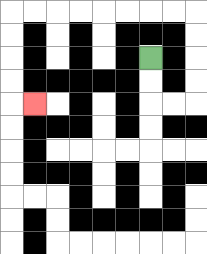{'start': '[6, 2]', 'end': '[1, 4]', 'path_directions': 'D,D,R,R,U,U,U,U,L,L,L,L,L,L,L,L,D,D,D,D,R', 'path_coordinates': '[[6, 2], [6, 3], [6, 4], [7, 4], [8, 4], [8, 3], [8, 2], [8, 1], [8, 0], [7, 0], [6, 0], [5, 0], [4, 0], [3, 0], [2, 0], [1, 0], [0, 0], [0, 1], [0, 2], [0, 3], [0, 4], [1, 4]]'}